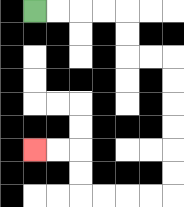{'start': '[1, 0]', 'end': '[1, 6]', 'path_directions': 'R,R,R,R,D,D,R,R,D,D,D,D,D,D,L,L,L,L,U,U,L,L', 'path_coordinates': '[[1, 0], [2, 0], [3, 0], [4, 0], [5, 0], [5, 1], [5, 2], [6, 2], [7, 2], [7, 3], [7, 4], [7, 5], [7, 6], [7, 7], [7, 8], [6, 8], [5, 8], [4, 8], [3, 8], [3, 7], [3, 6], [2, 6], [1, 6]]'}